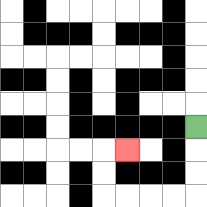{'start': '[8, 5]', 'end': '[5, 6]', 'path_directions': 'D,D,D,L,L,L,L,U,U,R', 'path_coordinates': '[[8, 5], [8, 6], [8, 7], [8, 8], [7, 8], [6, 8], [5, 8], [4, 8], [4, 7], [4, 6], [5, 6]]'}